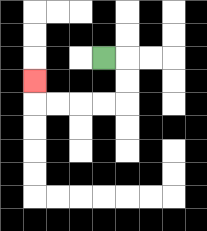{'start': '[4, 2]', 'end': '[1, 3]', 'path_directions': 'R,D,D,L,L,L,L,U', 'path_coordinates': '[[4, 2], [5, 2], [5, 3], [5, 4], [4, 4], [3, 4], [2, 4], [1, 4], [1, 3]]'}